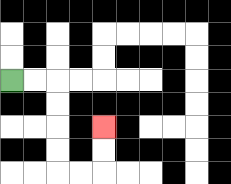{'start': '[0, 3]', 'end': '[4, 5]', 'path_directions': 'R,R,D,D,D,D,R,R,U,U', 'path_coordinates': '[[0, 3], [1, 3], [2, 3], [2, 4], [2, 5], [2, 6], [2, 7], [3, 7], [4, 7], [4, 6], [4, 5]]'}